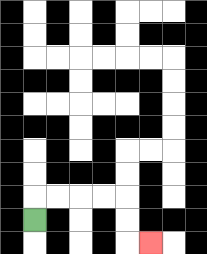{'start': '[1, 9]', 'end': '[6, 10]', 'path_directions': 'U,R,R,R,R,D,D,R', 'path_coordinates': '[[1, 9], [1, 8], [2, 8], [3, 8], [4, 8], [5, 8], [5, 9], [5, 10], [6, 10]]'}